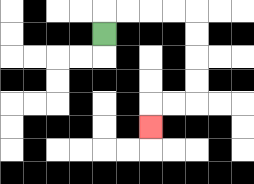{'start': '[4, 1]', 'end': '[6, 5]', 'path_directions': 'U,R,R,R,R,D,D,D,D,L,L,D', 'path_coordinates': '[[4, 1], [4, 0], [5, 0], [6, 0], [7, 0], [8, 0], [8, 1], [8, 2], [8, 3], [8, 4], [7, 4], [6, 4], [6, 5]]'}